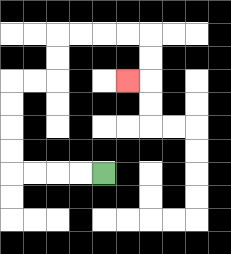{'start': '[4, 7]', 'end': '[5, 3]', 'path_directions': 'L,L,L,L,U,U,U,U,R,R,U,U,R,R,R,R,D,D,L', 'path_coordinates': '[[4, 7], [3, 7], [2, 7], [1, 7], [0, 7], [0, 6], [0, 5], [0, 4], [0, 3], [1, 3], [2, 3], [2, 2], [2, 1], [3, 1], [4, 1], [5, 1], [6, 1], [6, 2], [6, 3], [5, 3]]'}